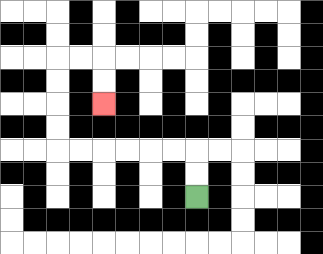{'start': '[8, 8]', 'end': '[4, 4]', 'path_directions': 'U,U,L,L,L,L,L,L,U,U,U,U,R,R,D,D', 'path_coordinates': '[[8, 8], [8, 7], [8, 6], [7, 6], [6, 6], [5, 6], [4, 6], [3, 6], [2, 6], [2, 5], [2, 4], [2, 3], [2, 2], [3, 2], [4, 2], [4, 3], [4, 4]]'}